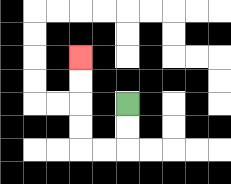{'start': '[5, 4]', 'end': '[3, 2]', 'path_directions': 'D,D,L,L,U,U,U,U', 'path_coordinates': '[[5, 4], [5, 5], [5, 6], [4, 6], [3, 6], [3, 5], [3, 4], [3, 3], [3, 2]]'}